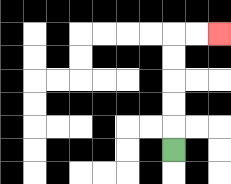{'start': '[7, 6]', 'end': '[9, 1]', 'path_directions': 'U,U,U,U,U,R,R', 'path_coordinates': '[[7, 6], [7, 5], [7, 4], [7, 3], [7, 2], [7, 1], [8, 1], [9, 1]]'}